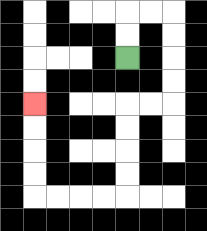{'start': '[5, 2]', 'end': '[1, 4]', 'path_directions': 'U,U,R,R,D,D,D,D,L,L,D,D,D,D,L,L,L,L,U,U,U,U', 'path_coordinates': '[[5, 2], [5, 1], [5, 0], [6, 0], [7, 0], [7, 1], [7, 2], [7, 3], [7, 4], [6, 4], [5, 4], [5, 5], [5, 6], [5, 7], [5, 8], [4, 8], [3, 8], [2, 8], [1, 8], [1, 7], [1, 6], [1, 5], [1, 4]]'}